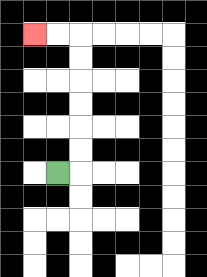{'start': '[2, 7]', 'end': '[1, 1]', 'path_directions': 'R,U,U,U,U,U,U,L,L', 'path_coordinates': '[[2, 7], [3, 7], [3, 6], [3, 5], [3, 4], [3, 3], [3, 2], [3, 1], [2, 1], [1, 1]]'}